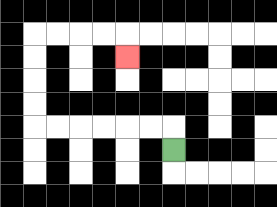{'start': '[7, 6]', 'end': '[5, 2]', 'path_directions': 'U,L,L,L,L,L,L,U,U,U,U,R,R,R,R,D', 'path_coordinates': '[[7, 6], [7, 5], [6, 5], [5, 5], [4, 5], [3, 5], [2, 5], [1, 5], [1, 4], [1, 3], [1, 2], [1, 1], [2, 1], [3, 1], [4, 1], [5, 1], [5, 2]]'}